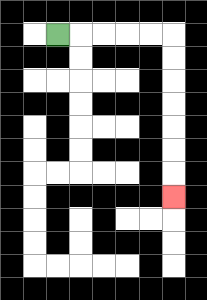{'start': '[2, 1]', 'end': '[7, 8]', 'path_directions': 'R,R,R,R,R,D,D,D,D,D,D,D', 'path_coordinates': '[[2, 1], [3, 1], [4, 1], [5, 1], [6, 1], [7, 1], [7, 2], [7, 3], [7, 4], [7, 5], [7, 6], [7, 7], [7, 8]]'}